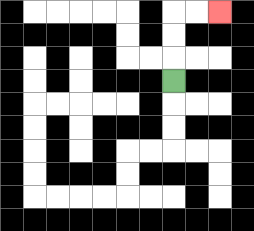{'start': '[7, 3]', 'end': '[9, 0]', 'path_directions': 'U,U,U,R,R', 'path_coordinates': '[[7, 3], [7, 2], [7, 1], [7, 0], [8, 0], [9, 0]]'}